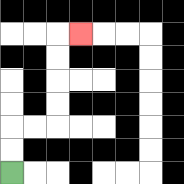{'start': '[0, 7]', 'end': '[3, 1]', 'path_directions': 'U,U,R,R,U,U,U,U,R', 'path_coordinates': '[[0, 7], [0, 6], [0, 5], [1, 5], [2, 5], [2, 4], [2, 3], [2, 2], [2, 1], [3, 1]]'}